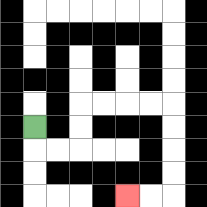{'start': '[1, 5]', 'end': '[5, 8]', 'path_directions': 'D,R,R,U,U,R,R,R,R,D,D,D,D,L,L', 'path_coordinates': '[[1, 5], [1, 6], [2, 6], [3, 6], [3, 5], [3, 4], [4, 4], [5, 4], [6, 4], [7, 4], [7, 5], [7, 6], [7, 7], [7, 8], [6, 8], [5, 8]]'}